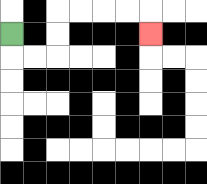{'start': '[0, 1]', 'end': '[6, 1]', 'path_directions': 'D,R,R,U,U,R,R,R,R,D', 'path_coordinates': '[[0, 1], [0, 2], [1, 2], [2, 2], [2, 1], [2, 0], [3, 0], [4, 0], [5, 0], [6, 0], [6, 1]]'}